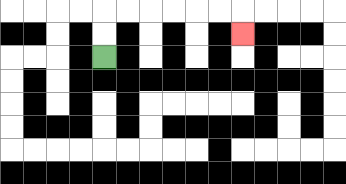{'start': '[4, 2]', 'end': '[10, 1]', 'path_directions': 'U,U,R,R,R,R,R,R,D', 'path_coordinates': '[[4, 2], [4, 1], [4, 0], [5, 0], [6, 0], [7, 0], [8, 0], [9, 0], [10, 0], [10, 1]]'}